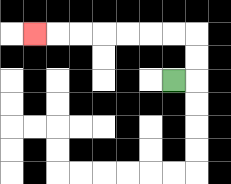{'start': '[7, 3]', 'end': '[1, 1]', 'path_directions': 'R,U,U,L,L,L,L,L,L,L', 'path_coordinates': '[[7, 3], [8, 3], [8, 2], [8, 1], [7, 1], [6, 1], [5, 1], [4, 1], [3, 1], [2, 1], [1, 1]]'}